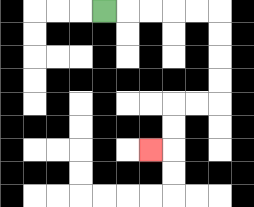{'start': '[4, 0]', 'end': '[6, 6]', 'path_directions': 'R,R,R,R,R,D,D,D,D,L,L,D,D,L', 'path_coordinates': '[[4, 0], [5, 0], [6, 0], [7, 0], [8, 0], [9, 0], [9, 1], [9, 2], [9, 3], [9, 4], [8, 4], [7, 4], [7, 5], [7, 6], [6, 6]]'}